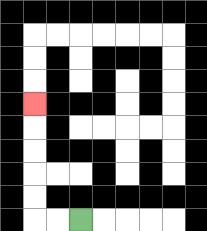{'start': '[3, 9]', 'end': '[1, 4]', 'path_directions': 'L,L,U,U,U,U,U', 'path_coordinates': '[[3, 9], [2, 9], [1, 9], [1, 8], [1, 7], [1, 6], [1, 5], [1, 4]]'}